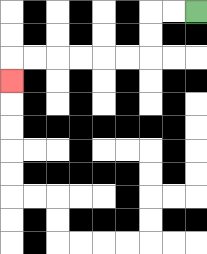{'start': '[8, 0]', 'end': '[0, 3]', 'path_directions': 'L,L,D,D,L,L,L,L,L,L,D', 'path_coordinates': '[[8, 0], [7, 0], [6, 0], [6, 1], [6, 2], [5, 2], [4, 2], [3, 2], [2, 2], [1, 2], [0, 2], [0, 3]]'}